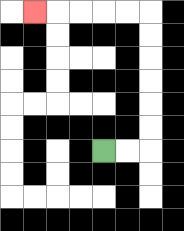{'start': '[4, 6]', 'end': '[1, 0]', 'path_directions': 'R,R,U,U,U,U,U,U,L,L,L,L,L', 'path_coordinates': '[[4, 6], [5, 6], [6, 6], [6, 5], [6, 4], [6, 3], [6, 2], [6, 1], [6, 0], [5, 0], [4, 0], [3, 0], [2, 0], [1, 0]]'}